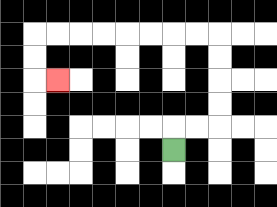{'start': '[7, 6]', 'end': '[2, 3]', 'path_directions': 'U,R,R,U,U,U,U,L,L,L,L,L,L,L,L,D,D,R', 'path_coordinates': '[[7, 6], [7, 5], [8, 5], [9, 5], [9, 4], [9, 3], [9, 2], [9, 1], [8, 1], [7, 1], [6, 1], [5, 1], [4, 1], [3, 1], [2, 1], [1, 1], [1, 2], [1, 3], [2, 3]]'}